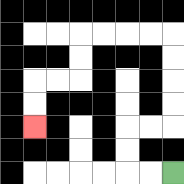{'start': '[7, 7]', 'end': '[1, 5]', 'path_directions': 'L,L,U,U,R,R,U,U,U,U,L,L,L,L,D,D,L,L,D,D', 'path_coordinates': '[[7, 7], [6, 7], [5, 7], [5, 6], [5, 5], [6, 5], [7, 5], [7, 4], [7, 3], [7, 2], [7, 1], [6, 1], [5, 1], [4, 1], [3, 1], [3, 2], [3, 3], [2, 3], [1, 3], [1, 4], [1, 5]]'}